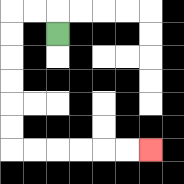{'start': '[2, 1]', 'end': '[6, 6]', 'path_directions': 'U,L,L,D,D,D,D,D,D,R,R,R,R,R,R', 'path_coordinates': '[[2, 1], [2, 0], [1, 0], [0, 0], [0, 1], [0, 2], [0, 3], [0, 4], [0, 5], [0, 6], [1, 6], [2, 6], [3, 6], [4, 6], [5, 6], [6, 6]]'}